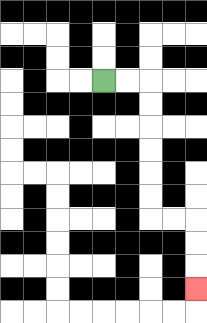{'start': '[4, 3]', 'end': '[8, 12]', 'path_directions': 'R,R,D,D,D,D,D,D,R,R,D,D,D', 'path_coordinates': '[[4, 3], [5, 3], [6, 3], [6, 4], [6, 5], [6, 6], [6, 7], [6, 8], [6, 9], [7, 9], [8, 9], [8, 10], [8, 11], [8, 12]]'}